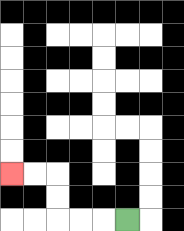{'start': '[5, 9]', 'end': '[0, 7]', 'path_directions': 'L,L,L,U,U,L,L', 'path_coordinates': '[[5, 9], [4, 9], [3, 9], [2, 9], [2, 8], [2, 7], [1, 7], [0, 7]]'}